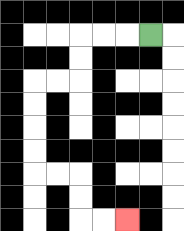{'start': '[6, 1]', 'end': '[5, 9]', 'path_directions': 'L,L,L,D,D,L,L,D,D,D,D,R,R,D,D,R,R', 'path_coordinates': '[[6, 1], [5, 1], [4, 1], [3, 1], [3, 2], [3, 3], [2, 3], [1, 3], [1, 4], [1, 5], [1, 6], [1, 7], [2, 7], [3, 7], [3, 8], [3, 9], [4, 9], [5, 9]]'}